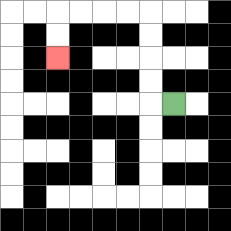{'start': '[7, 4]', 'end': '[2, 2]', 'path_directions': 'L,U,U,U,U,L,L,L,L,D,D', 'path_coordinates': '[[7, 4], [6, 4], [6, 3], [6, 2], [6, 1], [6, 0], [5, 0], [4, 0], [3, 0], [2, 0], [2, 1], [2, 2]]'}